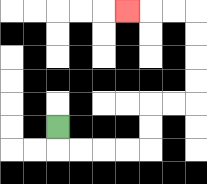{'start': '[2, 5]', 'end': '[5, 0]', 'path_directions': 'D,R,R,R,R,U,U,R,R,U,U,U,U,L,L,L', 'path_coordinates': '[[2, 5], [2, 6], [3, 6], [4, 6], [5, 6], [6, 6], [6, 5], [6, 4], [7, 4], [8, 4], [8, 3], [8, 2], [8, 1], [8, 0], [7, 0], [6, 0], [5, 0]]'}